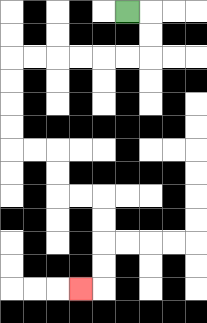{'start': '[5, 0]', 'end': '[3, 12]', 'path_directions': 'R,D,D,L,L,L,L,L,L,D,D,D,D,R,R,D,D,R,R,D,D,D,D,L', 'path_coordinates': '[[5, 0], [6, 0], [6, 1], [6, 2], [5, 2], [4, 2], [3, 2], [2, 2], [1, 2], [0, 2], [0, 3], [0, 4], [0, 5], [0, 6], [1, 6], [2, 6], [2, 7], [2, 8], [3, 8], [4, 8], [4, 9], [4, 10], [4, 11], [4, 12], [3, 12]]'}